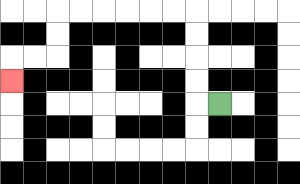{'start': '[9, 4]', 'end': '[0, 3]', 'path_directions': 'L,U,U,U,U,L,L,L,L,L,L,D,D,L,L,D', 'path_coordinates': '[[9, 4], [8, 4], [8, 3], [8, 2], [8, 1], [8, 0], [7, 0], [6, 0], [5, 0], [4, 0], [3, 0], [2, 0], [2, 1], [2, 2], [1, 2], [0, 2], [0, 3]]'}